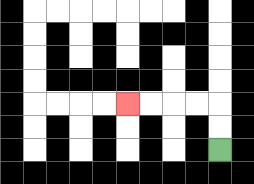{'start': '[9, 6]', 'end': '[5, 4]', 'path_directions': 'U,U,L,L,L,L', 'path_coordinates': '[[9, 6], [9, 5], [9, 4], [8, 4], [7, 4], [6, 4], [5, 4]]'}